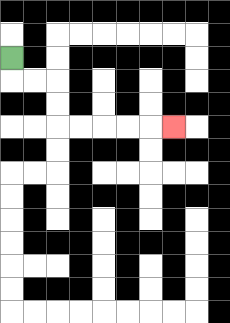{'start': '[0, 2]', 'end': '[7, 5]', 'path_directions': 'D,R,R,D,D,R,R,R,R,R', 'path_coordinates': '[[0, 2], [0, 3], [1, 3], [2, 3], [2, 4], [2, 5], [3, 5], [4, 5], [5, 5], [6, 5], [7, 5]]'}